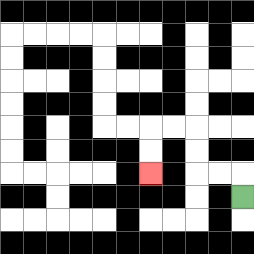{'start': '[10, 8]', 'end': '[6, 7]', 'path_directions': 'U,L,L,U,U,L,L,D,D', 'path_coordinates': '[[10, 8], [10, 7], [9, 7], [8, 7], [8, 6], [8, 5], [7, 5], [6, 5], [6, 6], [6, 7]]'}